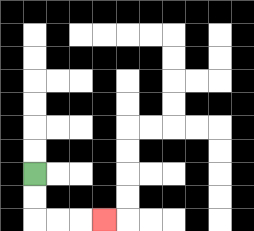{'start': '[1, 7]', 'end': '[4, 9]', 'path_directions': 'D,D,R,R,R', 'path_coordinates': '[[1, 7], [1, 8], [1, 9], [2, 9], [3, 9], [4, 9]]'}